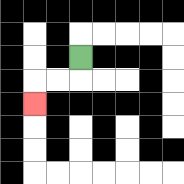{'start': '[3, 2]', 'end': '[1, 4]', 'path_directions': 'D,L,L,D', 'path_coordinates': '[[3, 2], [3, 3], [2, 3], [1, 3], [1, 4]]'}